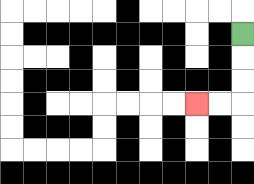{'start': '[10, 1]', 'end': '[8, 4]', 'path_directions': 'D,D,D,L,L', 'path_coordinates': '[[10, 1], [10, 2], [10, 3], [10, 4], [9, 4], [8, 4]]'}